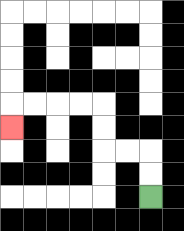{'start': '[6, 8]', 'end': '[0, 5]', 'path_directions': 'U,U,L,L,U,U,L,L,L,L,D', 'path_coordinates': '[[6, 8], [6, 7], [6, 6], [5, 6], [4, 6], [4, 5], [4, 4], [3, 4], [2, 4], [1, 4], [0, 4], [0, 5]]'}